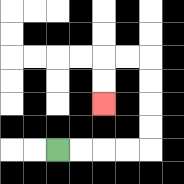{'start': '[2, 6]', 'end': '[4, 4]', 'path_directions': 'R,R,R,R,U,U,U,U,L,L,D,D', 'path_coordinates': '[[2, 6], [3, 6], [4, 6], [5, 6], [6, 6], [6, 5], [6, 4], [6, 3], [6, 2], [5, 2], [4, 2], [4, 3], [4, 4]]'}